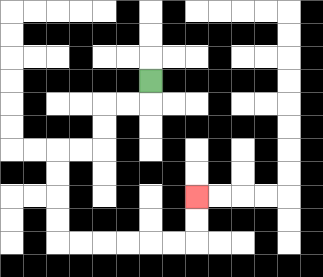{'start': '[6, 3]', 'end': '[8, 8]', 'path_directions': 'D,L,L,D,D,L,L,D,D,D,D,R,R,R,R,R,R,U,U', 'path_coordinates': '[[6, 3], [6, 4], [5, 4], [4, 4], [4, 5], [4, 6], [3, 6], [2, 6], [2, 7], [2, 8], [2, 9], [2, 10], [3, 10], [4, 10], [5, 10], [6, 10], [7, 10], [8, 10], [8, 9], [8, 8]]'}